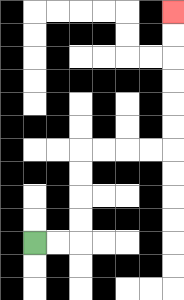{'start': '[1, 10]', 'end': '[7, 0]', 'path_directions': 'R,R,U,U,U,U,R,R,R,R,U,U,U,U,U,U', 'path_coordinates': '[[1, 10], [2, 10], [3, 10], [3, 9], [3, 8], [3, 7], [3, 6], [4, 6], [5, 6], [6, 6], [7, 6], [7, 5], [7, 4], [7, 3], [7, 2], [7, 1], [7, 0]]'}